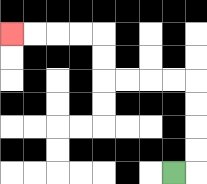{'start': '[7, 7]', 'end': '[0, 1]', 'path_directions': 'R,U,U,U,U,L,L,L,L,U,U,L,L,L,L', 'path_coordinates': '[[7, 7], [8, 7], [8, 6], [8, 5], [8, 4], [8, 3], [7, 3], [6, 3], [5, 3], [4, 3], [4, 2], [4, 1], [3, 1], [2, 1], [1, 1], [0, 1]]'}